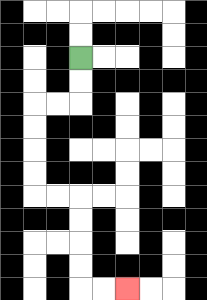{'start': '[3, 2]', 'end': '[5, 12]', 'path_directions': 'D,D,L,L,D,D,D,D,R,R,D,D,D,D,R,R', 'path_coordinates': '[[3, 2], [3, 3], [3, 4], [2, 4], [1, 4], [1, 5], [1, 6], [1, 7], [1, 8], [2, 8], [3, 8], [3, 9], [3, 10], [3, 11], [3, 12], [4, 12], [5, 12]]'}